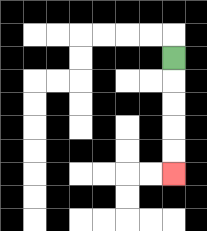{'start': '[7, 2]', 'end': '[7, 7]', 'path_directions': 'D,D,D,D,D', 'path_coordinates': '[[7, 2], [7, 3], [7, 4], [7, 5], [7, 6], [7, 7]]'}